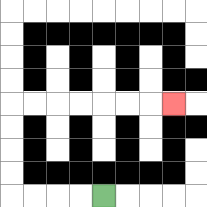{'start': '[4, 8]', 'end': '[7, 4]', 'path_directions': 'L,L,L,L,U,U,U,U,R,R,R,R,R,R,R', 'path_coordinates': '[[4, 8], [3, 8], [2, 8], [1, 8], [0, 8], [0, 7], [0, 6], [0, 5], [0, 4], [1, 4], [2, 4], [3, 4], [4, 4], [5, 4], [6, 4], [7, 4]]'}